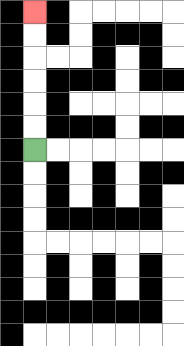{'start': '[1, 6]', 'end': '[1, 0]', 'path_directions': 'U,U,U,U,U,U', 'path_coordinates': '[[1, 6], [1, 5], [1, 4], [1, 3], [1, 2], [1, 1], [1, 0]]'}